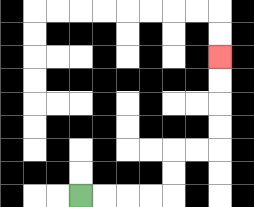{'start': '[3, 8]', 'end': '[9, 2]', 'path_directions': 'R,R,R,R,U,U,R,R,U,U,U,U', 'path_coordinates': '[[3, 8], [4, 8], [5, 8], [6, 8], [7, 8], [7, 7], [7, 6], [8, 6], [9, 6], [9, 5], [9, 4], [9, 3], [9, 2]]'}